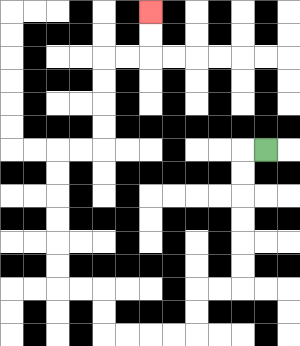{'start': '[11, 6]', 'end': '[6, 0]', 'path_directions': 'L,D,D,D,D,D,D,L,L,D,D,L,L,L,L,U,U,L,L,U,U,U,U,U,U,R,R,U,U,U,U,R,R,U,U', 'path_coordinates': '[[11, 6], [10, 6], [10, 7], [10, 8], [10, 9], [10, 10], [10, 11], [10, 12], [9, 12], [8, 12], [8, 13], [8, 14], [7, 14], [6, 14], [5, 14], [4, 14], [4, 13], [4, 12], [3, 12], [2, 12], [2, 11], [2, 10], [2, 9], [2, 8], [2, 7], [2, 6], [3, 6], [4, 6], [4, 5], [4, 4], [4, 3], [4, 2], [5, 2], [6, 2], [6, 1], [6, 0]]'}